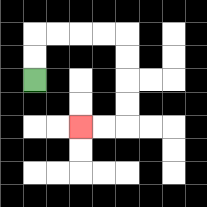{'start': '[1, 3]', 'end': '[3, 5]', 'path_directions': 'U,U,R,R,R,R,D,D,D,D,L,L', 'path_coordinates': '[[1, 3], [1, 2], [1, 1], [2, 1], [3, 1], [4, 1], [5, 1], [5, 2], [5, 3], [5, 4], [5, 5], [4, 5], [3, 5]]'}